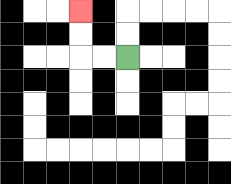{'start': '[5, 2]', 'end': '[3, 0]', 'path_directions': 'L,L,U,U', 'path_coordinates': '[[5, 2], [4, 2], [3, 2], [3, 1], [3, 0]]'}